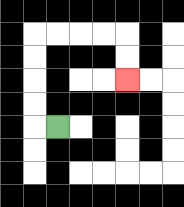{'start': '[2, 5]', 'end': '[5, 3]', 'path_directions': 'L,U,U,U,U,R,R,R,R,D,D', 'path_coordinates': '[[2, 5], [1, 5], [1, 4], [1, 3], [1, 2], [1, 1], [2, 1], [3, 1], [4, 1], [5, 1], [5, 2], [5, 3]]'}